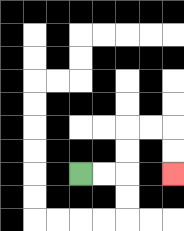{'start': '[3, 7]', 'end': '[7, 7]', 'path_directions': 'R,R,U,U,R,R,D,D', 'path_coordinates': '[[3, 7], [4, 7], [5, 7], [5, 6], [5, 5], [6, 5], [7, 5], [7, 6], [7, 7]]'}